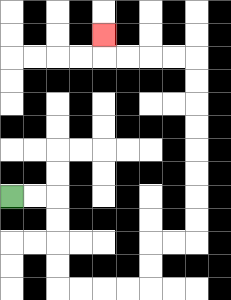{'start': '[0, 8]', 'end': '[4, 1]', 'path_directions': 'R,R,D,D,D,D,R,R,R,R,U,U,R,R,U,U,U,U,U,U,U,U,L,L,L,L,U', 'path_coordinates': '[[0, 8], [1, 8], [2, 8], [2, 9], [2, 10], [2, 11], [2, 12], [3, 12], [4, 12], [5, 12], [6, 12], [6, 11], [6, 10], [7, 10], [8, 10], [8, 9], [8, 8], [8, 7], [8, 6], [8, 5], [8, 4], [8, 3], [8, 2], [7, 2], [6, 2], [5, 2], [4, 2], [4, 1]]'}